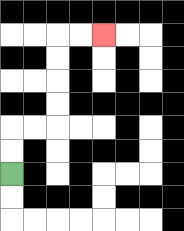{'start': '[0, 7]', 'end': '[4, 1]', 'path_directions': 'U,U,R,R,U,U,U,U,R,R', 'path_coordinates': '[[0, 7], [0, 6], [0, 5], [1, 5], [2, 5], [2, 4], [2, 3], [2, 2], [2, 1], [3, 1], [4, 1]]'}